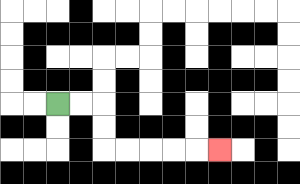{'start': '[2, 4]', 'end': '[9, 6]', 'path_directions': 'R,R,D,D,R,R,R,R,R', 'path_coordinates': '[[2, 4], [3, 4], [4, 4], [4, 5], [4, 6], [5, 6], [6, 6], [7, 6], [8, 6], [9, 6]]'}